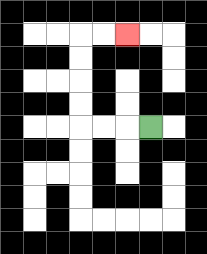{'start': '[6, 5]', 'end': '[5, 1]', 'path_directions': 'L,L,L,U,U,U,U,R,R', 'path_coordinates': '[[6, 5], [5, 5], [4, 5], [3, 5], [3, 4], [3, 3], [3, 2], [3, 1], [4, 1], [5, 1]]'}